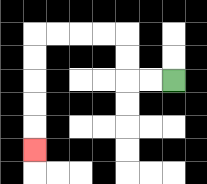{'start': '[7, 3]', 'end': '[1, 6]', 'path_directions': 'L,L,U,U,L,L,L,L,D,D,D,D,D', 'path_coordinates': '[[7, 3], [6, 3], [5, 3], [5, 2], [5, 1], [4, 1], [3, 1], [2, 1], [1, 1], [1, 2], [1, 3], [1, 4], [1, 5], [1, 6]]'}